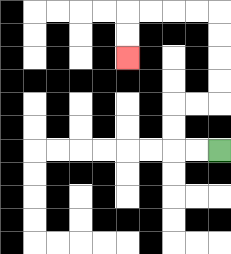{'start': '[9, 6]', 'end': '[5, 2]', 'path_directions': 'L,L,U,U,R,R,U,U,U,U,L,L,L,L,D,D', 'path_coordinates': '[[9, 6], [8, 6], [7, 6], [7, 5], [7, 4], [8, 4], [9, 4], [9, 3], [9, 2], [9, 1], [9, 0], [8, 0], [7, 0], [6, 0], [5, 0], [5, 1], [5, 2]]'}